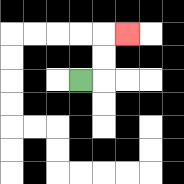{'start': '[3, 3]', 'end': '[5, 1]', 'path_directions': 'R,U,U,R', 'path_coordinates': '[[3, 3], [4, 3], [4, 2], [4, 1], [5, 1]]'}